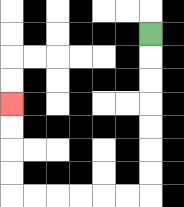{'start': '[6, 1]', 'end': '[0, 4]', 'path_directions': 'D,D,D,D,D,D,D,L,L,L,L,L,L,U,U,U,U', 'path_coordinates': '[[6, 1], [6, 2], [6, 3], [6, 4], [6, 5], [6, 6], [6, 7], [6, 8], [5, 8], [4, 8], [3, 8], [2, 8], [1, 8], [0, 8], [0, 7], [0, 6], [0, 5], [0, 4]]'}